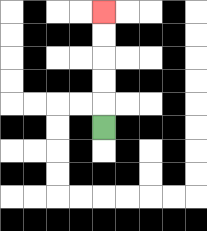{'start': '[4, 5]', 'end': '[4, 0]', 'path_directions': 'U,U,U,U,U', 'path_coordinates': '[[4, 5], [4, 4], [4, 3], [4, 2], [4, 1], [4, 0]]'}